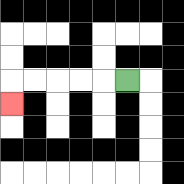{'start': '[5, 3]', 'end': '[0, 4]', 'path_directions': 'L,L,L,L,L,D', 'path_coordinates': '[[5, 3], [4, 3], [3, 3], [2, 3], [1, 3], [0, 3], [0, 4]]'}